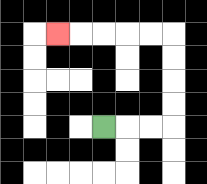{'start': '[4, 5]', 'end': '[2, 1]', 'path_directions': 'R,R,R,U,U,U,U,L,L,L,L,L', 'path_coordinates': '[[4, 5], [5, 5], [6, 5], [7, 5], [7, 4], [7, 3], [7, 2], [7, 1], [6, 1], [5, 1], [4, 1], [3, 1], [2, 1]]'}